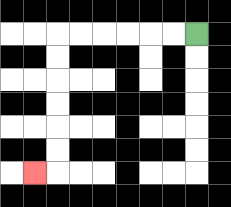{'start': '[8, 1]', 'end': '[1, 7]', 'path_directions': 'L,L,L,L,L,L,D,D,D,D,D,D,L', 'path_coordinates': '[[8, 1], [7, 1], [6, 1], [5, 1], [4, 1], [3, 1], [2, 1], [2, 2], [2, 3], [2, 4], [2, 5], [2, 6], [2, 7], [1, 7]]'}